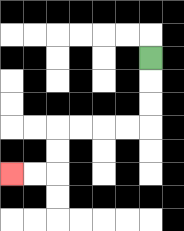{'start': '[6, 2]', 'end': '[0, 7]', 'path_directions': 'D,D,D,L,L,L,L,D,D,L,L', 'path_coordinates': '[[6, 2], [6, 3], [6, 4], [6, 5], [5, 5], [4, 5], [3, 5], [2, 5], [2, 6], [2, 7], [1, 7], [0, 7]]'}